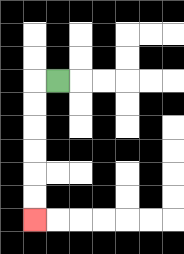{'start': '[2, 3]', 'end': '[1, 9]', 'path_directions': 'L,D,D,D,D,D,D', 'path_coordinates': '[[2, 3], [1, 3], [1, 4], [1, 5], [1, 6], [1, 7], [1, 8], [1, 9]]'}